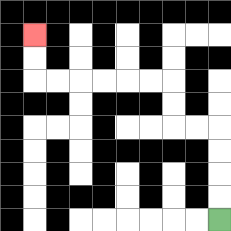{'start': '[9, 9]', 'end': '[1, 1]', 'path_directions': 'U,U,U,U,L,L,U,U,L,L,L,L,L,L,U,U', 'path_coordinates': '[[9, 9], [9, 8], [9, 7], [9, 6], [9, 5], [8, 5], [7, 5], [7, 4], [7, 3], [6, 3], [5, 3], [4, 3], [3, 3], [2, 3], [1, 3], [1, 2], [1, 1]]'}